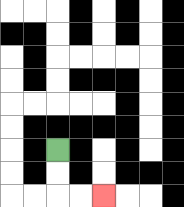{'start': '[2, 6]', 'end': '[4, 8]', 'path_directions': 'D,D,R,R', 'path_coordinates': '[[2, 6], [2, 7], [2, 8], [3, 8], [4, 8]]'}